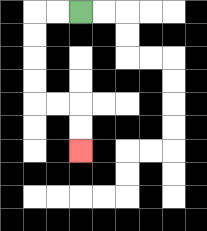{'start': '[3, 0]', 'end': '[3, 6]', 'path_directions': 'L,L,D,D,D,D,R,R,D,D', 'path_coordinates': '[[3, 0], [2, 0], [1, 0], [1, 1], [1, 2], [1, 3], [1, 4], [2, 4], [3, 4], [3, 5], [3, 6]]'}